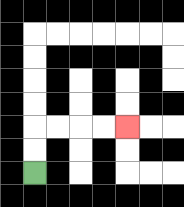{'start': '[1, 7]', 'end': '[5, 5]', 'path_directions': 'U,U,R,R,R,R', 'path_coordinates': '[[1, 7], [1, 6], [1, 5], [2, 5], [3, 5], [4, 5], [5, 5]]'}